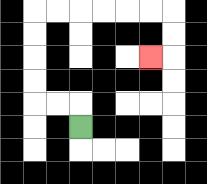{'start': '[3, 5]', 'end': '[6, 2]', 'path_directions': 'U,L,L,U,U,U,U,R,R,R,R,R,R,D,D,L', 'path_coordinates': '[[3, 5], [3, 4], [2, 4], [1, 4], [1, 3], [1, 2], [1, 1], [1, 0], [2, 0], [3, 0], [4, 0], [5, 0], [6, 0], [7, 0], [7, 1], [7, 2], [6, 2]]'}